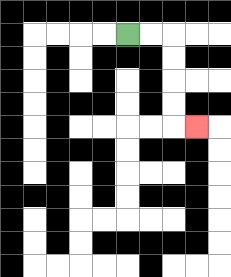{'start': '[5, 1]', 'end': '[8, 5]', 'path_directions': 'R,R,D,D,D,D,R', 'path_coordinates': '[[5, 1], [6, 1], [7, 1], [7, 2], [7, 3], [7, 4], [7, 5], [8, 5]]'}